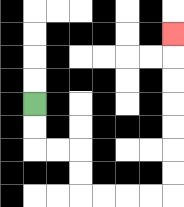{'start': '[1, 4]', 'end': '[7, 1]', 'path_directions': 'D,D,R,R,D,D,R,R,R,R,U,U,U,U,U,U,U', 'path_coordinates': '[[1, 4], [1, 5], [1, 6], [2, 6], [3, 6], [3, 7], [3, 8], [4, 8], [5, 8], [6, 8], [7, 8], [7, 7], [7, 6], [7, 5], [7, 4], [7, 3], [7, 2], [7, 1]]'}